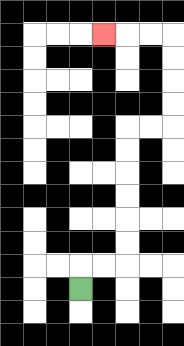{'start': '[3, 12]', 'end': '[4, 1]', 'path_directions': 'U,R,R,U,U,U,U,U,U,R,R,U,U,U,U,L,L,L', 'path_coordinates': '[[3, 12], [3, 11], [4, 11], [5, 11], [5, 10], [5, 9], [5, 8], [5, 7], [5, 6], [5, 5], [6, 5], [7, 5], [7, 4], [7, 3], [7, 2], [7, 1], [6, 1], [5, 1], [4, 1]]'}